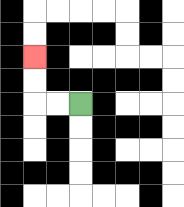{'start': '[3, 4]', 'end': '[1, 2]', 'path_directions': 'L,L,U,U', 'path_coordinates': '[[3, 4], [2, 4], [1, 4], [1, 3], [1, 2]]'}